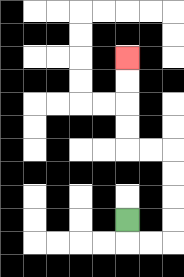{'start': '[5, 9]', 'end': '[5, 2]', 'path_directions': 'D,R,R,U,U,U,U,L,L,U,U,U,U', 'path_coordinates': '[[5, 9], [5, 10], [6, 10], [7, 10], [7, 9], [7, 8], [7, 7], [7, 6], [6, 6], [5, 6], [5, 5], [5, 4], [5, 3], [5, 2]]'}